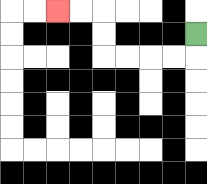{'start': '[8, 1]', 'end': '[2, 0]', 'path_directions': 'D,L,L,L,L,U,U,L,L', 'path_coordinates': '[[8, 1], [8, 2], [7, 2], [6, 2], [5, 2], [4, 2], [4, 1], [4, 0], [3, 0], [2, 0]]'}